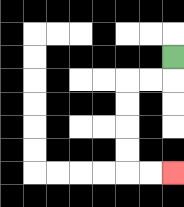{'start': '[7, 2]', 'end': '[7, 7]', 'path_directions': 'D,L,L,D,D,D,D,R,R', 'path_coordinates': '[[7, 2], [7, 3], [6, 3], [5, 3], [5, 4], [5, 5], [5, 6], [5, 7], [6, 7], [7, 7]]'}